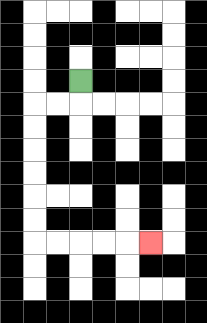{'start': '[3, 3]', 'end': '[6, 10]', 'path_directions': 'D,L,L,D,D,D,D,D,D,R,R,R,R,R', 'path_coordinates': '[[3, 3], [3, 4], [2, 4], [1, 4], [1, 5], [1, 6], [1, 7], [1, 8], [1, 9], [1, 10], [2, 10], [3, 10], [4, 10], [5, 10], [6, 10]]'}